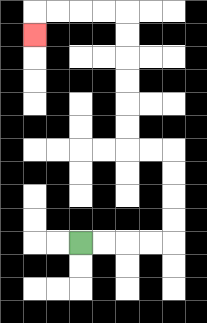{'start': '[3, 10]', 'end': '[1, 1]', 'path_directions': 'R,R,R,R,U,U,U,U,L,L,U,U,U,U,U,U,L,L,L,L,D', 'path_coordinates': '[[3, 10], [4, 10], [5, 10], [6, 10], [7, 10], [7, 9], [7, 8], [7, 7], [7, 6], [6, 6], [5, 6], [5, 5], [5, 4], [5, 3], [5, 2], [5, 1], [5, 0], [4, 0], [3, 0], [2, 0], [1, 0], [1, 1]]'}